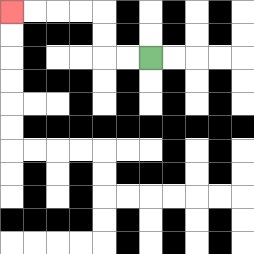{'start': '[6, 2]', 'end': '[0, 0]', 'path_directions': 'L,L,U,U,L,L,L,L', 'path_coordinates': '[[6, 2], [5, 2], [4, 2], [4, 1], [4, 0], [3, 0], [2, 0], [1, 0], [0, 0]]'}